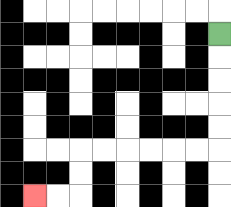{'start': '[9, 1]', 'end': '[1, 8]', 'path_directions': 'D,D,D,D,D,L,L,L,L,L,L,D,D,L,L', 'path_coordinates': '[[9, 1], [9, 2], [9, 3], [9, 4], [9, 5], [9, 6], [8, 6], [7, 6], [6, 6], [5, 6], [4, 6], [3, 6], [3, 7], [3, 8], [2, 8], [1, 8]]'}